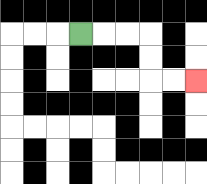{'start': '[3, 1]', 'end': '[8, 3]', 'path_directions': 'R,R,R,D,D,R,R', 'path_coordinates': '[[3, 1], [4, 1], [5, 1], [6, 1], [6, 2], [6, 3], [7, 3], [8, 3]]'}